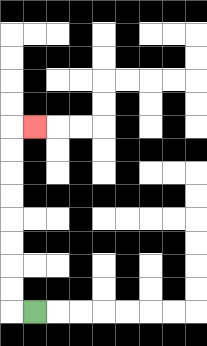{'start': '[1, 13]', 'end': '[1, 5]', 'path_directions': 'L,U,U,U,U,U,U,U,U,R', 'path_coordinates': '[[1, 13], [0, 13], [0, 12], [0, 11], [0, 10], [0, 9], [0, 8], [0, 7], [0, 6], [0, 5], [1, 5]]'}